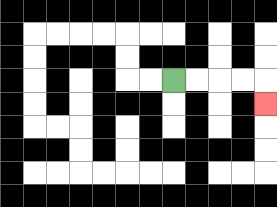{'start': '[7, 3]', 'end': '[11, 4]', 'path_directions': 'R,R,R,R,D', 'path_coordinates': '[[7, 3], [8, 3], [9, 3], [10, 3], [11, 3], [11, 4]]'}